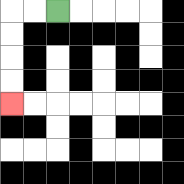{'start': '[2, 0]', 'end': '[0, 4]', 'path_directions': 'L,L,D,D,D,D', 'path_coordinates': '[[2, 0], [1, 0], [0, 0], [0, 1], [0, 2], [0, 3], [0, 4]]'}